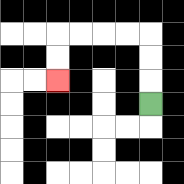{'start': '[6, 4]', 'end': '[2, 3]', 'path_directions': 'U,U,U,L,L,L,L,D,D', 'path_coordinates': '[[6, 4], [6, 3], [6, 2], [6, 1], [5, 1], [4, 1], [3, 1], [2, 1], [2, 2], [2, 3]]'}